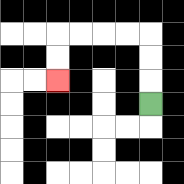{'start': '[6, 4]', 'end': '[2, 3]', 'path_directions': 'U,U,U,L,L,L,L,D,D', 'path_coordinates': '[[6, 4], [6, 3], [6, 2], [6, 1], [5, 1], [4, 1], [3, 1], [2, 1], [2, 2], [2, 3]]'}